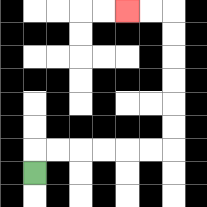{'start': '[1, 7]', 'end': '[5, 0]', 'path_directions': 'U,R,R,R,R,R,R,U,U,U,U,U,U,L,L', 'path_coordinates': '[[1, 7], [1, 6], [2, 6], [3, 6], [4, 6], [5, 6], [6, 6], [7, 6], [7, 5], [7, 4], [7, 3], [7, 2], [7, 1], [7, 0], [6, 0], [5, 0]]'}